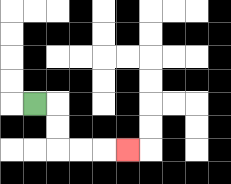{'start': '[1, 4]', 'end': '[5, 6]', 'path_directions': 'R,D,D,R,R,R', 'path_coordinates': '[[1, 4], [2, 4], [2, 5], [2, 6], [3, 6], [4, 6], [5, 6]]'}